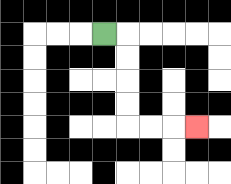{'start': '[4, 1]', 'end': '[8, 5]', 'path_directions': 'R,D,D,D,D,R,R,R', 'path_coordinates': '[[4, 1], [5, 1], [5, 2], [5, 3], [5, 4], [5, 5], [6, 5], [7, 5], [8, 5]]'}